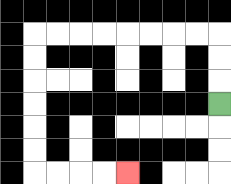{'start': '[9, 4]', 'end': '[5, 7]', 'path_directions': 'U,U,U,L,L,L,L,L,L,L,L,D,D,D,D,D,D,R,R,R,R', 'path_coordinates': '[[9, 4], [9, 3], [9, 2], [9, 1], [8, 1], [7, 1], [6, 1], [5, 1], [4, 1], [3, 1], [2, 1], [1, 1], [1, 2], [1, 3], [1, 4], [1, 5], [1, 6], [1, 7], [2, 7], [3, 7], [4, 7], [5, 7]]'}